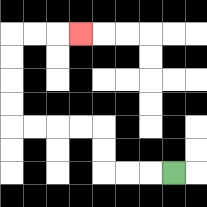{'start': '[7, 7]', 'end': '[3, 1]', 'path_directions': 'L,L,L,U,U,L,L,L,L,U,U,U,U,R,R,R', 'path_coordinates': '[[7, 7], [6, 7], [5, 7], [4, 7], [4, 6], [4, 5], [3, 5], [2, 5], [1, 5], [0, 5], [0, 4], [0, 3], [0, 2], [0, 1], [1, 1], [2, 1], [3, 1]]'}